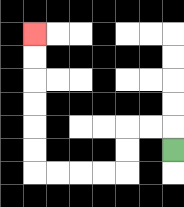{'start': '[7, 6]', 'end': '[1, 1]', 'path_directions': 'U,L,L,D,D,L,L,L,L,U,U,U,U,U,U', 'path_coordinates': '[[7, 6], [7, 5], [6, 5], [5, 5], [5, 6], [5, 7], [4, 7], [3, 7], [2, 7], [1, 7], [1, 6], [1, 5], [1, 4], [1, 3], [1, 2], [1, 1]]'}